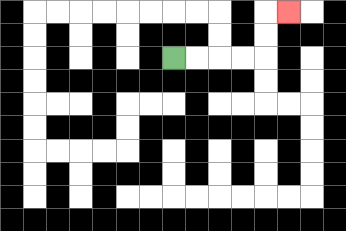{'start': '[7, 2]', 'end': '[12, 0]', 'path_directions': 'R,R,R,R,U,U,R', 'path_coordinates': '[[7, 2], [8, 2], [9, 2], [10, 2], [11, 2], [11, 1], [11, 0], [12, 0]]'}